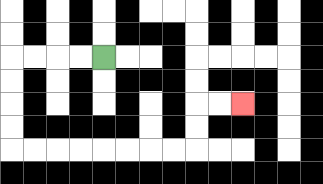{'start': '[4, 2]', 'end': '[10, 4]', 'path_directions': 'L,L,L,L,D,D,D,D,R,R,R,R,R,R,R,R,U,U,R,R', 'path_coordinates': '[[4, 2], [3, 2], [2, 2], [1, 2], [0, 2], [0, 3], [0, 4], [0, 5], [0, 6], [1, 6], [2, 6], [3, 6], [4, 6], [5, 6], [6, 6], [7, 6], [8, 6], [8, 5], [8, 4], [9, 4], [10, 4]]'}